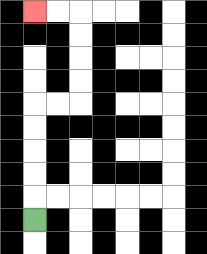{'start': '[1, 9]', 'end': '[1, 0]', 'path_directions': 'U,U,U,U,U,R,R,U,U,U,U,L,L', 'path_coordinates': '[[1, 9], [1, 8], [1, 7], [1, 6], [1, 5], [1, 4], [2, 4], [3, 4], [3, 3], [3, 2], [3, 1], [3, 0], [2, 0], [1, 0]]'}